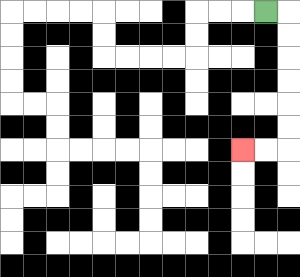{'start': '[11, 0]', 'end': '[10, 6]', 'path_directions': 'R,D,D,D,D,D,D,L,L', 'path_coordinates': '[[11, 0], [12, 0], [12, 1], [12, 2], [12, 3], [12, 4], [12, 5], [12, 6], [11, 6], [10, 6]]'}